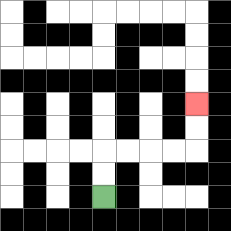{'start': '[4, 8]', 'end': '[8, 4]', 'path_directions': 'U,U,R,R,R,R,U,U', 'path_coordinates': '[[4, 8], [4, 7], [4, 6], [5, 6], [6, 6], [7, 6], [8, 6], [8, 5], [8, 4]]'}